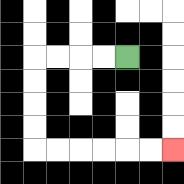{'start': '[5, 2]', 'end': '[7, 6]', 'path_directions': 'L,L,L,L,D,D,D,D,R,R,R,R,R,R', 'path_coordinates': '[[5, 2], [4, 2], [3, 2], [2, 2], [1, 2], [1, 3], [1, 4], [1, 5], [1, 6], [2, 6], [3, 6], [4, 6], [5, 6], [6, 6], [7, 6]]'}